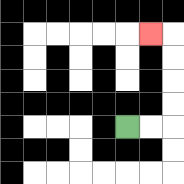{'start': '[5, 5]', 'end': '[6, 1]', 'path_directions': 'R,R,U,U,U,U,L', 'path_coordinates': '[[5, 5], [6, 5], [7, 5], [7, 4], [7, 3], [7, 2], [7, 1], [6, 1]]'}